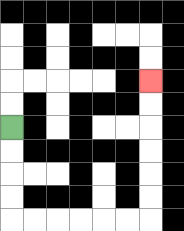{'start': '[0, 5]', 'end': '[6, 3]', 'path_directions': 'D,D,D,D,R,R,R,R,R,R,U,U,U,U,U,U', 'path_coordinates': '[[0, 5], [0, 6], [0, 7], [0, 8], [0, 9], [1, 9], [2, 9], [3, 9], [4, 9], [5, 9], [6, 9], [6, 8], [6, 7], [6, 6], [6, 5], [6, 4], [6, 3]]'}